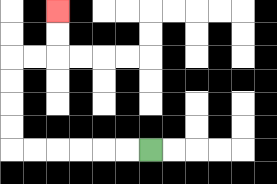{'start': '[6, 6]', 'end': '[2, 0]', 'path_directions': 'L,L,L,L,L,L,U,U,U,U,R,R,U,U', 'path_coordinates': '[[6, 6], [5, 6], [4, 6], [3, 6], [2, 6], [1, 6], [0, 6], [0, 5], [0, 4], [0, 3], [0, 2], [1, 2], [2, 2], [2, 1], [2, 0]]'}